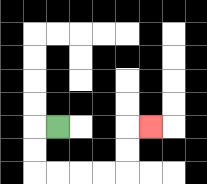{'start': '[2, 5]', 'end': '[6, 5]', 'path_directions': 'L,D,D,R,R,R,R,U,U,R', 'path_coordinates': '[[2, 5], [1, 5], [1, 6], [1, 7], [2, 7], [3, 7], [4, 7], [5, 7], [5, 6], [5, 5], [6, 5]]'}